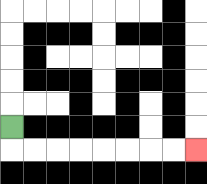{'start': '[0, 5]', 'end': '[8, 6]', 'path_directions': 'D,R,R,R,R,R,R,R,R', 'path_coordinates': '[[0, 5], [0, 6], [1, 6], [2, 6], [3, 6], [4, 6], [5, 6], [6, 6], [7, 6], [8, 6]]'}